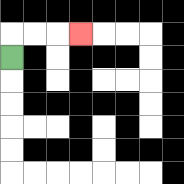{'start': '[0, 2]', 'end': '[3, 1]', 'path_directions': 'U,R,R,R', 'path_coordinates': '[[0, 2], [0, 1], [1, 1], [2, 1], [3, 1]]'}